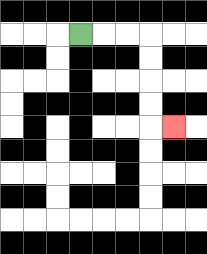{'start': '[3, 1]', 'end': '[7, 5]', 'path_directions': 'R,R,R,D,D,D,D,R', 'path_coordinates': '[[3, 1], [4, 1], [5, 1], [6, 1], [6, 2], [6, 3], [6, 4], [6, 5], [7, 5]]'}